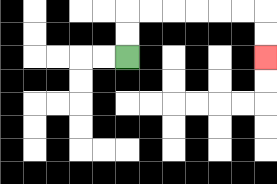{'start': '[5, 2]', 'end': '[11, 2]', 'path_directions': 'U,U,R,R,R,R,R,R,D,D', 'path_coordinates': '[[5, 2], [5, 1], [5, 0], [6, 0], [7, 0], [8, 0], [9, 0], [10, 0], [11, 0], [11, 1], [11, 2]]'}